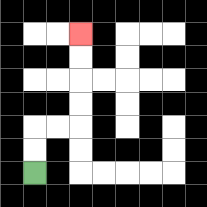{'start': '[1, 7]', 'end': '[3, 1]', 'path_directions': 'U,U,R,R,U,U,U,U', 'path_coordinates': '[[1, 7], [1, 6], [1, 5], [2, 5], [3, 5], [3, 4], [3, 3], [3, 2], [3, 1]]'}